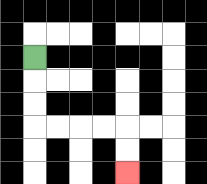{'start': '[1, 2]', 'end': '[5, 7]', 'path_directions': 'D,D,D,R,R,R,R,D,D', 'path_coordinates': '[[1, 2], [1, 3], [1, 4], [1, 5], [2, 5], [3, 5], [4, 5], [5, 5], [5, 6], [5, 7]]'}